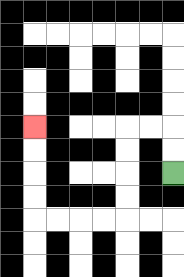{'start': '[7, 7]', 'end': '[1, 5]', 'path_directions': 'U,U,L,L,D,D,D,D,L,L,L,L,U,U,U,U', 'path_coordinates': '[[7, 7], [7, 6], [7, 5], [6, 5], [5, 5], [5, 6], [5, 7], [5, 8], [5, 9], [4, 9], [3, 9], [2, 9], [1, 9], [1, 8], [1, 7], [1, 6], [1, 5]]'}